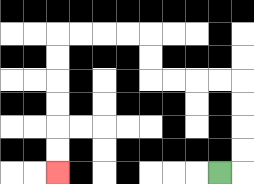{'start': '[9, 7]', 'end': '[2, 7]', 'path_directions': 'R,U,U,U,U,L,L,L,L,U,U,L,L,L,L,D,D,D,D,D,D', 'path_coordinates': '[[9, 7], [10, 7], [10, 6], [10, 5], [10, 4], [10, 3], [9, 3], [8, 3], [7, 3], [6, 3], [6, 2], [6, 1], [5, 1], [4, 1], [3, 1], [2, 1], [2, 2], [2, 3], [2, 4], [2, 5], [2, 6], [2, 7]]'}